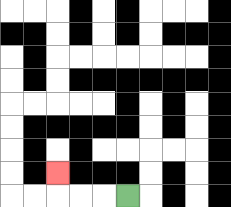{'start': '[5, 8]', 'end': '[2, 7]', 'path_directions': 'L,L,L,U', 'path_coordinates': '[[5, 8], [4, 8], [3, 8], [2, 8], [2, 7]]'}